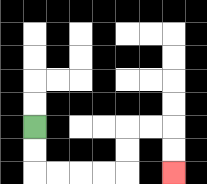{'start': '[1, 5]', 'end': '[7, 7]', 'path_directions': 'D,D,R,R,R,R,U,U,R,R,D,D', 'path_coordinates': '[[1, 5], [1, 6], [1, 7], [2, 7], [3, 7], [4, 7], [5, 7], [5, 6], [5, 5], [6, 5], [7, 5], [7, 6], [7, 7]]'}